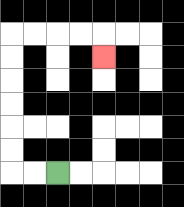{'start': '[2, 7]', 'end': '[4, 2]', 'path_directions': 'L,L,U,U,U,U,U,U,R,R,R,R,D', 'path_coordinates': '[[2, 7], [1, 7], [0, 7], [0, 6], [0, 5], [0, 4], [0, 3], [0, 2], [0, 1], [1, 1], [2, 1], [3, 1], [4, 1], [4, 2]]'}